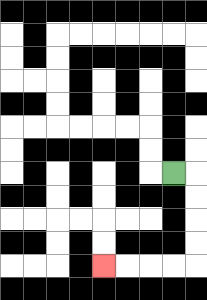{'start': '[7, 7]', 'end': '[4, 11]', 'path_directions': 'R,D,D,D,D,L,L,L,L', 'path_coordinates': '[[7, 7], [8, 7], [8, 8], [8, 9], [8, 10], [8, 11], [7, 11], [6, 11], [5, 11], [4, 11]]'}